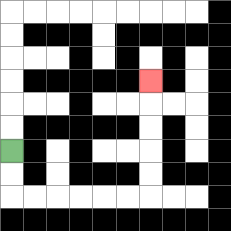{'start': '[0, 6]', 'end': '[6, 3]', 'path_directions': 'D,D,R,R,R,R,R,R,U,U,U,U,U', 'path_coordinates': '[[0, 6], [0, 7], [0, 8], [1, 8], [2, 8], [3, 8], [4, 8], [5, 8], [6, 8], [6, 7], [6, 6], [6, 5], [6, 4], [6, 3]]'}